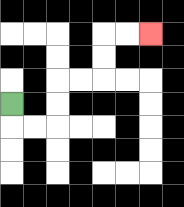{'start': '[0, 4]', 'end': '[6, 1]', 'path_directions': 'D,R,R,U,U,R,R,U,U,R,R', 'path_coordinates': '[[0, 4], [0, 5], [1, 5], [2, 5], [2, 4], [2, 3], [3, 3], [4, 3], [4, 2], [4, 1], [5, 1], [6, 1]]'}